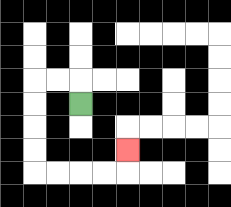{'start': '[3, 4]', 'end': '[5, 6]', 'path_directions': 'U,L,L,D,D,D,D,R,R,R,R,U', 'path_coordinates': '[[3, 4], [3, 3], [2, 3], [1, 3], [1, 4], [1, 5], [1, 6], [1, 7], [2, 7], [3, 7], [4, 7], [5, 7], [5, 6]]'}